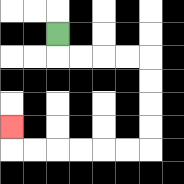{'start': '[2, 1]', 'end': '[0, 5]', 'path_directions': 'D,R,R,R,R,D,D,D,D,L,L,L,L,L,L,U', 'path_coordinates': '[[2, 1], [2, 2], [3, 2], [4, 2], [5, 2], [6, 2], [6, 3], [6, 4], [6, 5], [6, 6], [5, 6], [4, 6], [3, 6], [2, 6], [1, 6], [0, 6], [0, 5]]'}